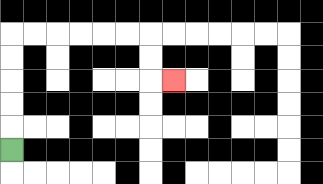{'start': '[0, 6]', 'end': '[7, 3]', 'path_directions': 'U,U,U,U,U,R,R,R,R,R,R,D,D,R', 'path_coordinates': '[[0, 6], [0, 5], [0, 4], [0, 3], [0, 2], [0, 1], [1, 1], [2, 1], [3, 1], [4, 1], [5, 1], [6, 1], [6, 2], [6, 3], [7, 3]]'}